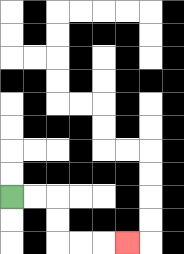{'start': '[0, 8]', 'end': '[5, 10]', 'path_directions': 'R,R,D,D,R,R,R', 'path_coordinates': '[[0, 8], [1, 8], [2, 8], [2, 9], [2, 10], [3, 10], [4, 10], [5, 10]]'}